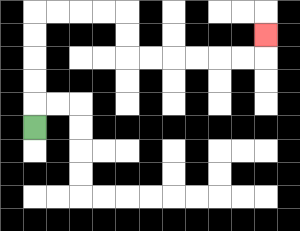{'start': '[1, 5]', 'end': '[11, 1]', 'path_directions': 'U,U,U,U,U,R,R,R,R,D,D,R,R,R,R,R,R,U', 'path_coordinates': '[[1, 5], [1, 4], [1, 3], [1, 2], [1, 1], [1, 0], [2, 0], [3, 0], [4, 0], [5, 0], [5, 1], [5, 2], [6, 2], [7, 2], [8, 2], [9, 2], [10, 2], [11, 2], [11, 1]]'}